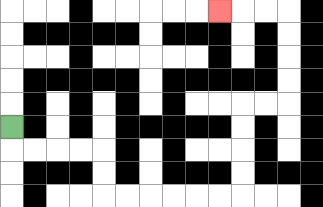{'start': '[0, 5]', 'end': '[9, 0]', 'path_directions': 'D,R,R,R,R,D,D,R,R,R,R,R,R,U,U,U,U,R,R,U,U,U,U,L,L,L', 'path_coordinates': '[[0, 5], [0, 6], [1, 6], [2, 6], [3, 6], [4, 6], [4, 7], [4, 8], [5, 8], [6, 8], [7, 8], [8, 8], [9, 8], [10, 8], [10, 7], [10, 6], [10, 5], [10, 4], [11, 4], [12, 4], [12, 3], [12, 2], [12, 1], [12, 0], [11, 0], [10, 0], [9, 0]]'}